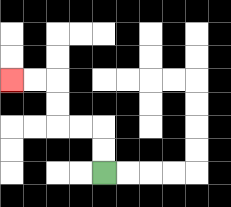{'start': '[4, 7]', 'end': '[0, 3]', 'path_directions': 'U,U,L,L,U,U,L,L', 'path_coordinates': '[[4, 7], [4, 6], [4, 5], [3, 5], [2, 5], [2, 4], [2, 3], [1, 3], [0, 3]]'}